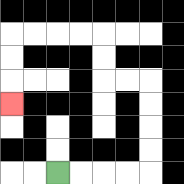{'start': '[2, 7]', 'end': '[0, 4]', 'path_directions': 'R,R,R,R,U,U,U,U,L,L,U,U,L,L,L,L,D,D,D', 'path_coordinates': '[[2, 7], [3, 7], [4, 7], [5, 7], [6, 7], [6, 6], [6, 5], [6, 4], [6, 3], [5, 3], [4, 3], [4, 2], [4, 1], [3, 1], [2, 1], [1, 1], [0, 1], [0, 2], [0, 3], [0, 4]]'}